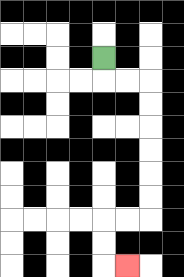{'start': '[4, 2]', 'end': '[5, 11]', 'path_directions': 'D,R,R,D,D,D,D,D,D,L,L,D,D,R', 'path_coordinates': '[[4, 2], [4, 3], [5, 3], [6, 3], [6, 4], [6, 5], [6, 6], [6, 7], [6, 8], [6, 9], [5, 9], [4, 9], [4, 10], [4, 11], [5, 11]]'}